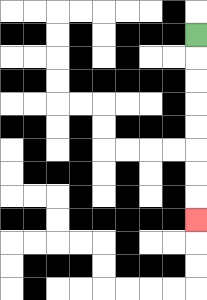{'start': '[8, 1]', 'end': '[8, 9]', 'path_directions': 'D,D,D,D,D,D,D,D', 'path_coordinates': '[[8, 1], [8, 2], [8, 3], [8, 4], [8, 5], [8, 6], [8, 7], [8, 8], [8, 9]]'}